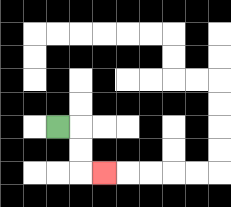{'start': '[2, 5]', 'end': '[4, 7]', 'path_directions': 'R,D,D,R', 'path_coordinates': '[[2, 5], [3, 5], [3, 6], [3, 7], [4, 7]]'}